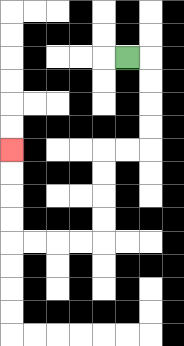{'start': '[5, 2]', 'end': '[0, 6]', 'path_directions': 'R,D,D,D,D,L,L,D,D,D,D,L,L,L,L,U,U,U,U', 'path_coordinates': '[[5, 2], [6, 2], [6, 3], [6, 4], [6, 5], [6, 6], [5, 6], [4, 6], [4, 7], [4, 8], [4, 9], [4, 10], [3, 10], [2, 10], [1, 10], [0, 10], [0, 9], [0, 8], [0, 7], [0, 6]]'}